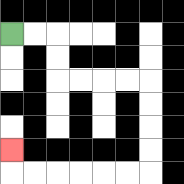{'start': '[0, 1]', 'end': '[0, 6]', 'path_directions': 'R,R,D,D,R,R,R,R,D,D,D,D,L,L,L,L,L,L,U', 'path_coordinates': '[[0, 1], [1, 1], [2, 1], [2, 2], [2, 3], [3, 3], [4, 3], [5, 3], [6, 3], [6, 4], [6, 5], [6, 6], [6, 7], [5, 7], [4, 7], [3, 7], [2, 7], [1, 7], [0, 7], [0, 6]]'}